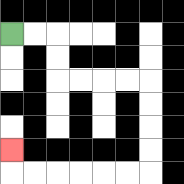{'start': '[0, 1]', 'end': '[0, 6]', 'path_directions': 'R,R,D,D,R,R,R,R,D,D,D,D,L,L,L,L,L,L,U', 'path_coordinates': '[[0, 1], [1, 1], [2, 1], [2, 2], [2, 3], [3, 3], [4, 3], [5, 3], [6, 3], [6, 4], [6, 5], [6, 6], [6, 7], [5, 7], [4, 7], [3, 7], [2, 7], [1, 7], [0, 7], [0, 6]]'}